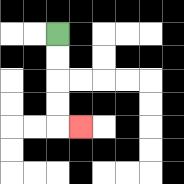{'start': '[2, 1]', 'end': '[3, 5]', 'path_directions': 'D,D,D,D,R', 'path_coordinates': '[[2, 1], [2, 2], [2, 3], [2, 4], [2, 5], [3, 5]]'}